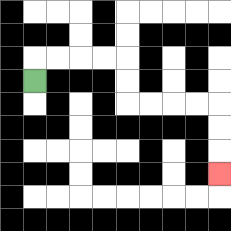{'start': '[1, 3]', 'end': '[9, 7]', 'path_directions': 'U,R,R,R,R,D,D,R,R,R,R,D,D,D', 'path_coordinates': '[[1, 3], [1, 2], [2, 2], [3, 2], [4, 2], [5, 2], [5, 3], [5, 4], [6, 4], [7, 4], [8, 4], [9, 4], [9, 5], [9, 6], [9, 7]]'}